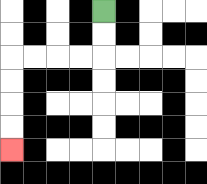{'start': '[4, 0]', 'end': '[0, 6]', 'path_directions': 'D,D,L,L,L,L,D,D,D,D', 'path_coordinates': '[[4, 0], [4, 1], [4, 2], [3, 2], [2, 2], [1, 2], [0, 2], [0, 3], [0, 4], [0, 5], [0, 6]]'}